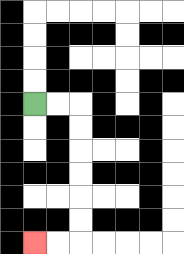{'start': '[1, 4]', 'end': '[1, 10]', 'path_directions': 'R,R,D,D,D,D,D,D,L,L', 'path_coordinates': '[[1, 4], [2, 4], [3, 4], [3, 5], [3, 6], [3, 7], [3, 8], [3, 9], [3, 10], [2, 10], [1, 10]]'}